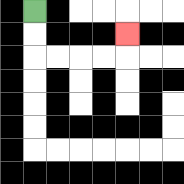{'start': '[1, 0]', 'end': '[5, 1]', 'path_directions': 'D,D,R,R,R,R,U', 'path_coordinates': '[[1, 0], [1, 1], [1, 2], [2, 2], [3, 2], [4, 2], [5, 2], [5, 1]]'}